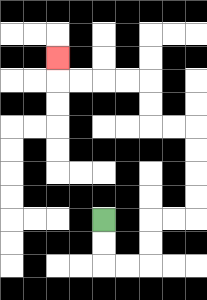{'start': '[4, 9]', 'end': '[2, 2]', 'path_directions': 'D,D,R,R,U,U,R,R,U,U,U,U,L,L,U,U,L,L,L,L,U', 'path_coordinates': '[[4, 9], [4, 10], [4, 11], [5, 11], [6, 11], [6, 10], [6, 9], [7, 9], [8, 9], [8, 8], [8, 7], [8, 6], [8, 5], [7, 5], [6, 5], [6, 4], [6, 3], [5, 3], [4, 3], [3, 3], [2, 3], [2, 2]]'}